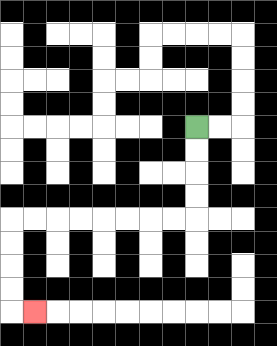{'start': '[8, 5]', 'end': '[1, 13]', 'path_directions': 'D,D,D,D,L,L,L,L,L,L,L,L,D,D,D,D,R', 'path_coordinates': '[[8, 5], [8, 6], [8, 7], [8, 8], [8, 9], [7, 9], [6, 9], [5, 9], [4, 9], [3, 9], [2, 9], [1, 9], [0, 9], [0, 10], [0, 11], [0, 12], [0, 13], [1, 13]]'}